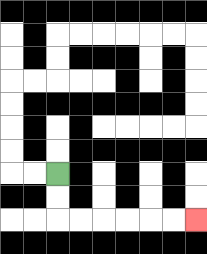{'start': '[2, 7]', 'end': '[8, 9]', 'path_directions': 'D,D,R,R,R,R,R,R', 'path_coordinates': '[[2, 7], [2, 8], [2, 9], [3, 9], [4, 9], [5, 9], [6, 9], [7, 9], [8, 9]]'}